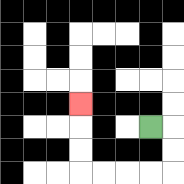{'start': '[6, 5]', 'end': '[3, 4]', 'path_directions': 'R,D,D,L,L,L,L,U,U,U', 'path_coordinates': '[[6, 5], [7, 5], [7, 6], [7, 7], [6, 7], [5, 7], [4, 7], [3, 7], [3, 6], [3, 5], [3, 4]]'}